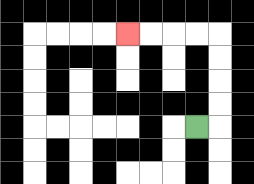{'start': '[8, 5]', 'end': '[5, 1]', 'path_directions': 'R,U,U,U,U,L,L,L,L', 'path_coordinates': '[[8, 5], [9, 5], [9, 4], [9, 3], [9, 2], [9, 1], [8, 1], [7, 1], [6, 1], [5, 1]]'}